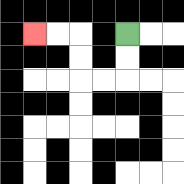{'start': '[5, 1]', 'end': '[1, 1]', 'path_directions': 'D,D,L,L,U,U,L,L', 'path_coordinates': '[[5, 1], [5, 2], [5, 3], [4, 3], [3, 3], [3, 2], [3, 1], [2, 1], [1, 1]]'}